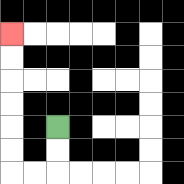{'start': '[2, 5]', 'end': '[0, 1]', 'path_directions': 'D,D,L,L,U,U,U,U,U,U', 'path_coordinates': '[[2, 5], [2, 6], [2, 7], [1, 7], [0, 7], [0, 6], [0, 5], [0, 4], [0, 3], [0, 2], [0, 1]]'}